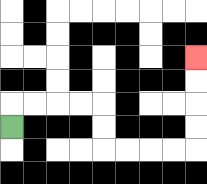{'start': '[0, 5]', 'end': '[8, 2]', 'path_directions': 'U,R,R,R,R,D,D,R,R,R,R,U,U,U,U', 'path_coordinates': '[[0, 5], [0, 4], [1, 4], [2, 4], [3, 4], [4, 4], [4, 5], [4, 6], [5, 6], [6, 6], [7, 6], [8, 6], [8, 5], [8, 4], [8, 3], [8, 2]]'}